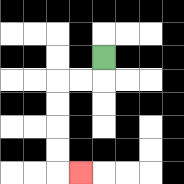{'start': '[4, 2]', 'end': '[3, 7]', 'path_directions': 'D,L,L,D,D,D,D,R', 'path_coordinates': '[[4, 2], [4, 3], [3, 3], [2, 3], [2, 4], [2, 5], [2, 6], [2, 7], [3, 7]]'}